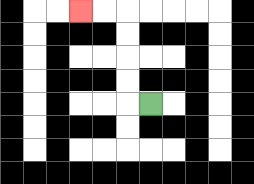{'start': '[6, 4]', 'end': '[3, 0]', 'path_directions': 'L,U,U,U,U,L,L', 'path_coordinates': '[[6, 4], [5, 4], [5, 3], [5, 2], [5, 1], [5, 0], [4, 0], [3, 0]]'}